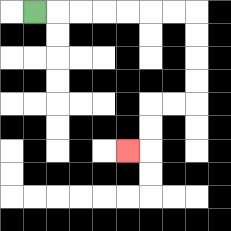{'start': '[1, 0]', 'end': '[5, 6]', 'path_directions': 'R,R,R,R,R,R,R,D,D,D,D,L,L,D,D,L', 'path_coordinates': '[[1, 0], [2, 0], [3, 0], [4, 0], [5, 0], [6, 0], [7, 0], [8, 0], [8, 1], [8, 2], [8, 3], [8, 4], [7, 4], [6, 4], [6, 5], [6, 6], [5, 6]]'}